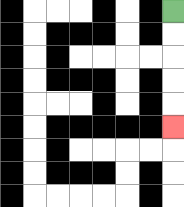{'start': '[7, 0]', 'end': '[7, 5]', 'path_directions': 'D,D,D,D,D', 'path_coordinates': '[[7, 0], [7, 1], [7, 2], [7, 3], [7, 4], [7, 5]]'}